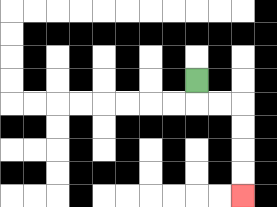{'start': '[8, 3]', 'end': '[10, 8]', 'path_directions': 'D,R,R,D,D,D,D', 'path_coordinates': '[[8, 3], [8, 4], [9, 4], [10, 4], [10, 5], [10, 6], [10, 7], [10, 8]]'}